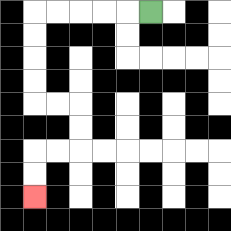{'start': '[6, 0]', 'end': '[1, 8]', 'path_directions': 'L,L,L,L,L,D,D,D,D,R,R,D,D,L,L,D,D', 'path_coordinates': '[[6, 0], [5, 0], [4, 0], [3, 0], [2, 0], [1, 0], [1, 1], [1, 2], [1, 3], [1, 4], [2, 4], [3, 4], [3, 5], [3, 6], [2, 6], [1, 6], [1, 7], [1, 8]]'}